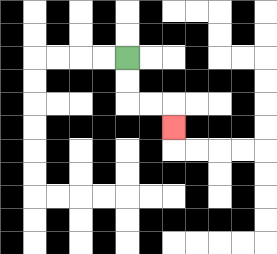{'start': '[5, 2]', 'end': '[7, 5]', 'path_directions': 'D,D,R,R,D', 'path_coordinates': '[[5, 2], [5, 3], [5, 4], [6, 4], [7, 4], [7, 5]]'}